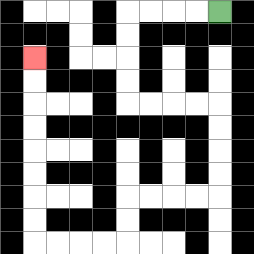{'start': '[9, 0]', 'end': '[1, 2]', 'path_directions': 'L,L,L,L,D,D,D,D,R,R,R,R,D,D,D,D,L,L,L,L,D,D,L,L,L,L,U,U,U,U,U,U,U,U', 'path_coordinates': '[[9, 0], [8, 0], [7, 0], [6, 0], [5, 0], [5, 1], [5, 2], [5, 3], [5, 4], [6, 4], [7, 4], [8, 4], [9, 4], [9, 5], [9, 6], [9, 7], [9, 8], [8, 8], [7, 8], [6, 8], [5, 8], [5, 9], [5, 10], [4, 10], [3, 10], [2, 10], [1, 10], [1, 9], [1, 8], [1, 7], [1, 6], [1, 5], [1, 4], [1, 3], [1, 2]]'}